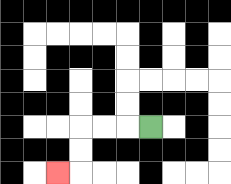{'start': '[6, 5]', 'end': '[2, 7]', 'path_directions': 'L,L,L,D,D,L', 'path_coordinates': '[[6, 5], [5, 5], [4, 5], [3, 5], [3, 6], [3, 7], [2, 7]]'}